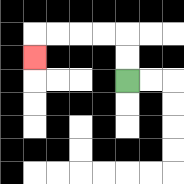{'start': '[5, 3]', 'end': '[1, 2]', 'path_directions': 'U,U,L,L,L,L,D', 'path_coordinates': '[[5, 3], [5, 2], [5, 1], [4, 1], [3, 1], [2, 1], [1, 1], [1, 2]]'}